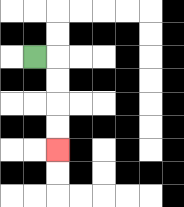{'start': '[1, 2]', 'end': '[2, 6]', 'path_directions': 'R,D,D,D,D', 'path_coordinates': '[[1, 2], [2, 2], [2, 3], [2, 4], [2, 5], [2, 6]]'}